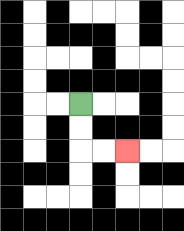{'start': '[3, 4]', 'end': '[5, 6]', 'path_directions': 'D,D,R,R', 'path_coordinates': '[[3, 4], [3, 5], [3, 6], [4, 6], [5, 6]]'}